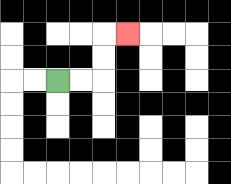{'start': '[2, 3]', 'end': '[5, 1]', 'path_directions': 'R,R,U,U,R', 'path_coordinates': '[[2, 3], [3, 3], [4, 3], [4, 2], [4, 1], [5, 1]]'}